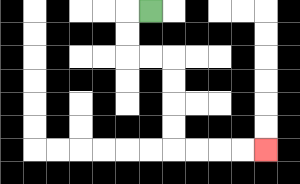{'start': '[6, 0]', 'end': '[11, 6]', 'path_directions': 'L,D,D,R,R,D,D,D,D,R,R,R,R', 'path_coordinates': '[[6, 0], [5, 0], [5, 1], [5, 2], [6, 2], [7, 2], [7, 3], [7, 4], [7, 5], [7, 6], [8, 6], [9, 6], [10, 6], [11, 6]]'}